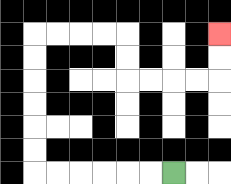{'start': '[7, 7]', 'end': '[9, 1]', 'path_directions': 'L,L,L,L,L,L,U,U,U,U,U,U,R,R,R,R,D,D,R,R,R,R,U,U', 'path_coordinates': '[[7, 7], [6, 7], [5, 7], [4, 7], [3, 7], [2, 7], [1, 7], [1, 6], [1, 5], [1, 4], [1, 3], [1, 2], [1, 1], [2, 1], [3, 1], [4, 1], [5, 1], [5, 2], [5, 3], [6, 3], [7, 3], [8, 3], [9, 3], [9, 2], [9, 1]]'}